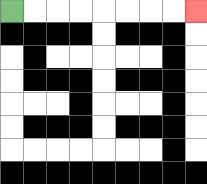{'start': '[0, 0]', 'end': '[8, 0]', 'path_directions': 'R,R,R,R,R,R,R,R', 'path_coordinates': '[[0, 0], [1, 0], [2, 0], [3, 0], [4, 0], [5, 0], [6, 0], [7, 0], [8, 0]]'}